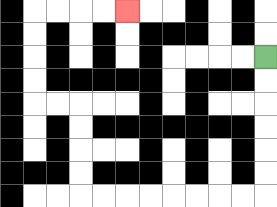{'start': '[11, 2]', 'end': '[5, 0]', 'path_directions': 'D,D,D,D,D,D,L,L,L,L,L,L,L,L,U,U,U,U,L,L,U,U,U,U,R,R,R,R', 'path_coordinates': '[[11, 2], [11, 3], [11, 4], [11, 5], [11, 6], [11, 7], [11, 8], [10, 8], [9, 8], [8, 8], [7, 8], [6, 8], [5, 8], [4, 8], [3, 8], [3, 7], [3, 6], [3, 5], [3, 4], [2, 4], [1, 4], [1, 3], [1, 2], [1, 1], [1, 0], [2, 0], [3, 0], [4, 0], [5, 0]]'}